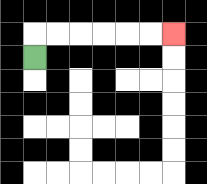{'start': '[1, 2]', 'end': '[7, 1]', 'path_directions': 'U,R,R,R,R,R,R', 'path_coordinates': '[[1, 2], [1, 1], [2, 1], [3, 1], [4, 1], [5, 1], [6, 1], [7, 1]]'}